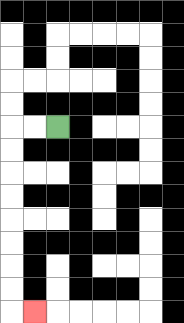{'start': '[2, 5]', 'end': '[1, 13]', 'path_directions': 'L,L,D,D,D,D,D,D,D,D,R', 'path_coordinates': '[[2, 5], [1, 5], [0, 5], [0, 6], [0, 7], [0, 8], [0, 9], [0, 10], [0, 11], [0, 12], [0, 13], [1, 13]]'}